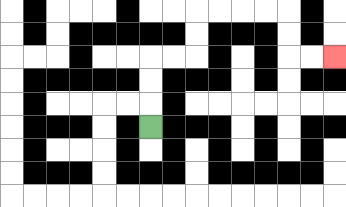{'start': '[6, 5]', 'end': '[14, 2]', 'path_directions': 'U,U,U,R,R,U,U,R,R,R,R,D,D,R,R', 'path_coordinates': '[[6, 5], [6, 4], [6, 3], [6, 2], [7, 2], [8, 2], [8, 1], [8, 0], [9, 0], [10, 0], [11, 0], [12, 0], [12, 1], [12, 2], [13, 2], [14, 2]]'}